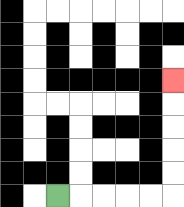{'start': '[2, 8]', 'end': '[7, 3]', 'path_directions': 'R,R,R,R,R,U,U,U,U,U', 'path_coordinates': '[[2, 8], [3, 8], [4, 8], [5, 8], [6, 8], [7, 8], [7, 7], [7, 6], [7, 5], [7, 4], [7, 3]]'}